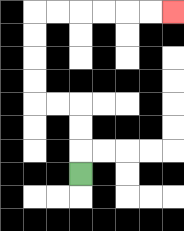{'start': '[3, 7]', 'end': '[7, 0]', 'path_directions': 'U,U,U,L,L,U,U,U,U,R,R,R,R,R,R', 'path_coordinates': '[[3, 7], [3, 6], [3, 5], [3, 4], [2, 4], [1, 4], [1, 3], [1, 2], [1, 1], [1, 0], [2, 0], [3, 0], [4, 0], [5, 0], [6, 0], [7, 0]]'}